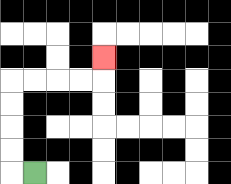{'start': '[1, 7]', 'end': '[4, 2]', 'path_directions': 'L,U,U,U,U,R,R,R,R,U', 'path_coordinates': '[[1, 7], [0, 7], [0, 6], [0, 5], [0, 4], [0, 3], [1, 3], [2, 3], [3, 3], [4, 3], [4, 2]]'}